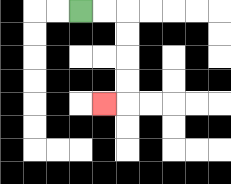{'start': '[3, 0]', 'end': '[4, 4]', 'path_directions': 'R,R,D,D,D,D,L', 'path_coordinates': '[[3, 0], [4, 0], [5, 0], [5, 1], [5, 2], [5, 3], [5, 4], [4, 4]]'}